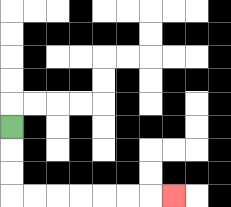{'start': '[0, 5]', 'end': '[7, 8]', 'path_directions': 'D,D,D,R,R,R,R,R,R,R', 'path_coordinates': '[[0, 5], [0, 6], [0, 7], [0, 8], [1, 8], [2, 8], [3, 8], [4, 8], [5, 8], [6, 8], [7, 8]]'}